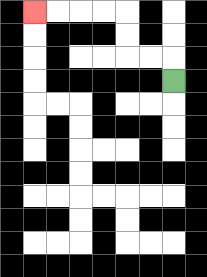{'start': '[7, 3]', 'end': '[1, 0]', 'path_directions': 'U,L,L,U,U,L,L,L,L', 'path_coordinates': '[[7, 3], [7, 2], [6, 2], [5, 2], [5, 1], [5, 0], [4, 0], [3, 0], [2, 0], [1, 0]]'}